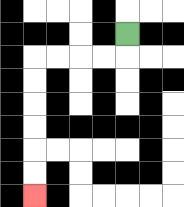{'start': '[5, 1]', 'end': '[1, 8]', 'path_directions': 'D,L,L,L,L,D,D,D,D,D,D', 'path_coordinates': '[[5, 1], [5, 2], [4, 2], [3, 2], [2, 2], [1, 2], [1, 3], [1, 4], [1, 5], [1, 6], [1, 7], [1, 8]]'}